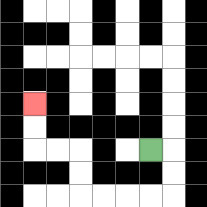{'start': '[6, 6]', 'end': '[1, 4]', 'path_directions': 'R,D,D,L,L,L,L,U,U,L,L,U,U', 'path_coordinates': '[[6, 6], [7, 6], [7, 7], [7, 8], [6, 8], [5, 8], [4, 8], [3, 8], [3, 7], [3, 6], [2, 6], [1, 6], [1, 5], [1, 4]]'}